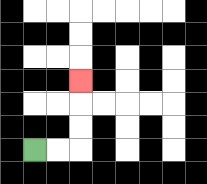{'start': '[1, 6]', 'end': '[3, 3]', 'path_directions': 'R,R,U,U,U', 'path_coordinates': '[[1, 6], [2, 6], [3, 6], [3, 5], [3, 4], [3, 3]]'}